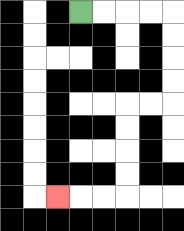{'start': '[3, 0]', 'end': '[2, 8]', 'path_directions': 'R,R,R,R,D,D,D,D,L,L,D,D,D,D,L,L,L', 'path_coordinates': '[[3, 0], [4, 0], [5, 0], [6, 0], [7, 0], [7, 1], [7, 2], [7, 3], [7, 4], [6, 4], [5, 4], [5, 5], [5, 6], [5, 7], [5, 8], [4, 8], [3, 8], [2, 8]]'}